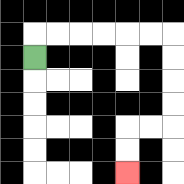{'start': '[1, 2]', 'end': '[5, 7]', 'path_directions': 'U,R,R,R,R,R,R,D,D,D,D,L,L,D,D', 'path_coordinates': '[[1, 2], [1, 1], [2, 1], [3, 1], [4, 1], [5, 1], [6, 1], [7, 1], [7, 2], [7, 3], [7, 4], [7, 5], [6, 5], [5, 5], [5, 6], [5, 7]]'}